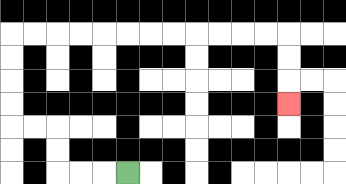{'start': '[5, 7]', 'end': '[12, 4]', 'path_directions': 'L,L,L,U,U,L,L,U,U,U,U,R,R,R,R,R,R,R,R,R,R,R,R,D,D,D', 'path_coordinates': '[[5, 7], [4, 7], [3, 7], [2, 7], [2, 6], [2, 5], [1, 5], [0, 5], [0, 4], [0, 3], [0, 2], [0, 1], [1, 1], [2, 1], [3, 1], [4, 1], [5, 1], [6, 1], [7, 1], [8, 1], [9, 1], [10, 1], [11, 1], [12, 1], [12, 2], [12, 3], [12, 4]]'}